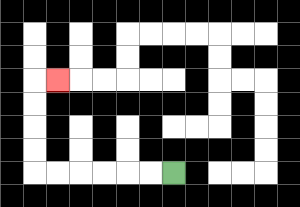{'start': '[7, 7]', 'end': '[2, 3]', 'path_directions': 'L,L,L,L,L,L,U,U,U,U,R', 'path_coordinates': '[[7, 7], [6, 7], [5, 7], [4, 7], [3, 7], [2, 7], [1, 7], [1, 6], [1, 5], [1, 4], [1, 3], [2, 3]]'}